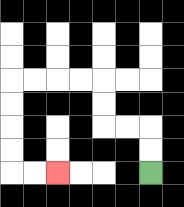{'start': '[6, 7]', 'end': '[2, 7]', 'path_directions': 'U,U,L,L,U,U,L,L,L,L,D,D,D,D,R,R', 'path_coordinates': '[[6, 7], [6, 6], [6, 5], [5, 5], [4, 5], [4, 4], [4, 3], [3, 3], [2, 3], [1, 3], [0, 3], [0, 4], [0, 5], [0, 6], [0, 7], [1, 7], [2, 7]]'}